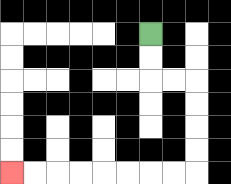{'start': '[6, 1]', 'end': '[0, 7]', 'path_directions': 'D,D,R,R,D,D,D,D,L,L,L,L,L,L,L,L', 'path_coordinates': '[[6, 1], [6, 2], [6, 3], [7, 3], [8, 3], [8, 4], [8, 5], [8, 6], [8, 7], [7, 7], [6, 7], [5, 7], [4, 7], [3, 7], [2, 7], [1, 7], [0, 7]]'}